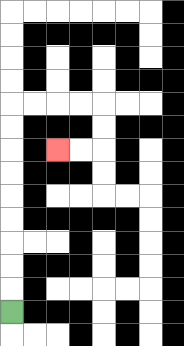{'start': '[0, 13]', 'end': '[2, 6]', 'path_directions': 'U,U,U,U,U,U,U,U,U,R,R,R,R,D,D,L,L', 'path_coordinates': '[[0, 13], [0, 12], [0, 11], [0, 10], [0, 9], [0, 8], [0, 7], [0, 6], [0, 5], [0, 4], [1, 4], [2, 4], [3, 4], [4, 4], [4, 5], [4, 6], [3, 6], [2, 6]]'}